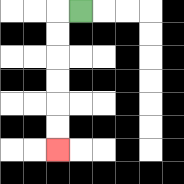{'start': '[3, 0]', 'end': '[2, 6]', 'path_directions': 'L,D,D,D,D,D,D', 'path_coordinates': '[[3, 0], [2, 0], [2, 1], [2, 2], [2, 3], [2, 4], [2, 5], [2, 6]]'}